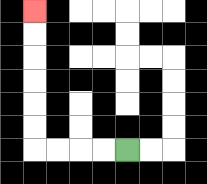{'start': '[5, 6]', 'end': '[1, 0]', 'path_directions': 'L,L,L,L,U,U,U,U,U,U', 'path_coordinates': '[[5, 6], [4, 6], [3, 6], [2, 6], [1, 6], [1, 5], [1, 4], [1, 3], [1, 2], [1, 1], [1, 0]]'}